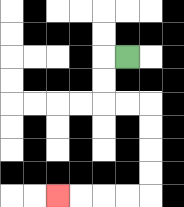{'start': '[5, 2]', 'end': '[2, 8]', 'path_directions': 'L,D,D,R,R,D,D,D,D,L,L,L,L', 'path_coordinates': '[[5, 2], [4, 2], [4, 3], [4, 4], [5, 4], [6, 4], [6, 5], [6, 6], [6, 7], [6, 8], [5, 8], [4, 8], [3, 8], [2, 8]]'}